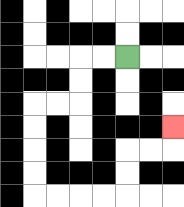{'start': '[5, 2]', 'end': '[7, 5]', 'path_directions': 'L,L,D,D,L,L,D,D,D,D,R,R,R,R,U,U,R,R,U', 'path_coordinates': '[[5, 2], [4, 2], [3, 2], [3, 3], [3, 4], [2, 4], [1, 4], [1, 5], [1, 6], [1, 7], [1, 8], [2, 8], [3, 8], [4, 8], [5, 8], [5, 7], [5, 6], [6, 6], [7, 6], [7, 5]]'}